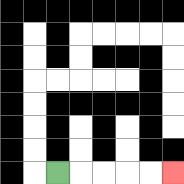{'start': '[2, 7]', 'end': '[7, 7]', 'path_directions': 'R,R,R,R,R', 'path_coordinates': '[[2, 7], [3, 7], [4, 7], [5, 7], [6, 7], [7, 7]]'}